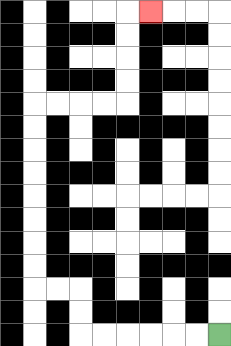{'start': '[9, 14]', 'end': '[6, 0]', 'path_directions': 'L,L,L,L,L,L,U,U,L,L,U,U,U,U,U,U,U,U,R,R,R,R,U,U,U,U,R', 'path_coordinates': '[[9, 14], [8, 14], [7, 14], [6, 14], [5, 14], [4, 14], [3, 14], [3, 13], [3, 12], [2, 12], [1, 12], [1, 11], [1, 10], [1, 9], [1, 8], [1, 7], [1, 6], [1, 5], [1, 4], [2, 4], [3, 4], [4, 4], [5, 4], [5, 3], [5, 2], [5, 1], [5, 0], [6, 0]]'}